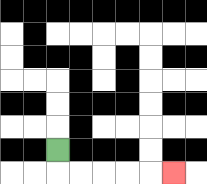{'start': '[2, 6]', 'end': '[7, 7]', 'path_directions': 'D,R,R,R,R,R', 'path_coordinates': '[[2, 6], [2, 7], [3, 7], [4, 7], [5, 7], [6, 7], [7, 7]]'}